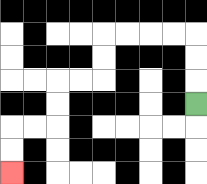{'start': '[8, 4]', 'end': '[0, 7]', 'path_directions': 'U,U,U,L,L,L,L,D,D,L,L,D,D,L,L,D,D', 'path_coordinates': '[[8, 4], [8, 3], [8, 2], [8, 1], [7, 1], [6, 1], [5, 1], [4, 1], [4, 2], [4, 3], [3, 3], [2, 3], [2, 4], [2, 5], [1, 5], [0, 5], [0, 6], [0, 7]]'}